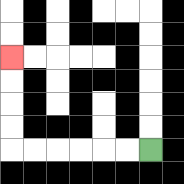{'start': '[6, 6]', 'end': '[0, 2]', 'path_directions': 'L,L,L,L,L,L,U,U,U,U', 'path_coordinates': '[[6, 6], [5, 6], [4, 6], [3, 6], [2, 6], [1, 6], [0, 6], [0, 5], [0, 4], [0, 3], [0, 2]]'}